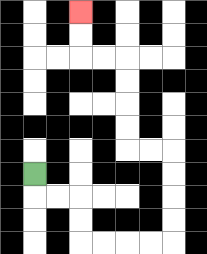{'start': '[1, 7]', 'end': '[3, 0]', 'path_directions': 'D,R,R,D,D,R,R,R,R,U,U,U,U,L,L,U,U,U,U,L,L,U,U', 'path_coordinates': '[[1, 7], [1, 8], [2, 8], [3, 8], [3, 9], [3, 10], [4, 10], [5, 10], [6, 10], [7, 10], [7, 9], [7, 8], [7, 7], [7, 6], [6, 6], [5, 6], [5, 5], [5, 4], [5, 3], [5, 2], [4, 2], [3, 2], [3, 1], [3, 0]]'}